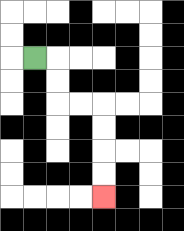{'start': '[1, 2]', 'end': '[4, 8]', 'path_directions': 'R,D,D,R,R,D,D,D,D', 'path_coordinates': '[[1, 2], [2, 2], [2, 3], [2, 4], [3, 4], [4, 4], [4, 5], [4, 6], [4, 7], [4, 8]]'}